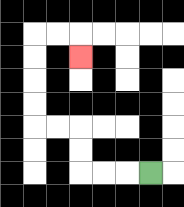{'start': '[6, 7]', 'end': '[3, 2]', 'path_directions': 'L,L,L,U,U,L,L,U,U,U,U,R,R,D', 'path_coordinates': '[[6, 7], [5, 7], [4, 7], [3, 7], [3, 6], [3, 5], [2, 5], [1, 5], [1, 4], [1, 3], [1, 2], [1, 1], [2, 1], [3, 1], [3, 2]]'}